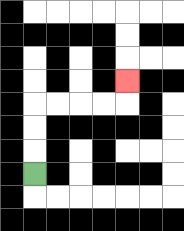{'start': '[1, 7]', 'end': '[5, 3]', 'path_directions': 'U,U,U,R,R,R,R,U', 'path_coordinates': '[[1, 7], [1, 6], [1, 5], [1, 4], [2, 4], [3, 4], [4, 4], [5, 4], [5, 3]]'}